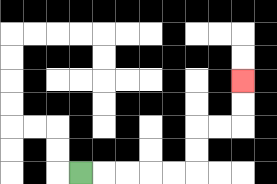{'start': '[3, 7]', 'end': '[10, 3]', 'path_directions': 'R,R,R,R,R,U,U,R,R,U,U', 'path_coordinates': '[[3, 7], [4, 7], [5, 7], [6, 7], [7, 7], [8, 7], [8, 6], [8, 5], [9, 5], [10, 5], [10, 4], [10, 3]]'}